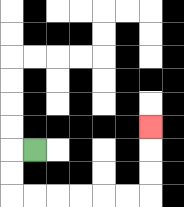{'start': '[1, 6]', 'end': '[6, 5]', 'path_directions': 'L,D,D,R,R,R,R,R,R,U,U,U', 'path_coordinates': '[[1, 6], [0, 6], [0, 7], [0, 8], [1, 8], [2, 8], [3, 8], [4, 8], [5, 8], [6, 8], [6, 7], [6, 6], [6, 5]]'}